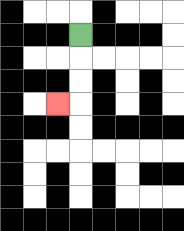{'start': '[3, 1]', 'end': '[2, 4]', 'path_directions': 'D,D,D,L', 'path_coordinates': '[[3, 1], [3, 2], [3, 3], [3, 4], [2, 4]]'}